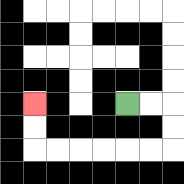{'start': '[5, 4]', 'end': '[1, 4]', 'path_directions': 'R,R,D,D,L,L,L,L,L,L,U,U', 'path_coordinates': '[[5, 4], [6, 4], [7, 4], [7, 5], [7, 6], [6, 6], [5, 6], [4, 6], [3, 6], [2, 6], [1, 6], [1, 5], [1, 4]]'}